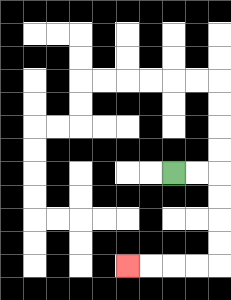{'start': '[7, 7]', 'end': '[5, 11]', 'path_directions': 'R,R,D,D,D,D,L,L,L,L', 'path_coordinates': '[[7, 7], [8, 7], [9, 7], [9, 8], [9, 9], [9, 10], [9, 11], [8, 11], [7, 11], [6, 11], [5, 11]]'}